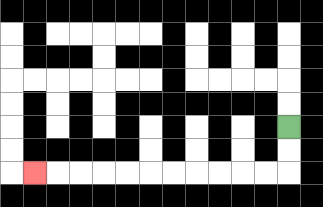{'start': '[12, 5]', 'end': '[1, 7]', 'path_directions': 'D,D,L,L,L,L,L,L,L,L,L,L,L', 'path_coordinates': '[[12, 5], [12, 6], [12, 7], [11, 7], [10, 7], [9, 7], [8, 7], [7, 7], [6, 7], [5, 7], [4, 7], [3, 7], [2, 7], [1, 7]]'}